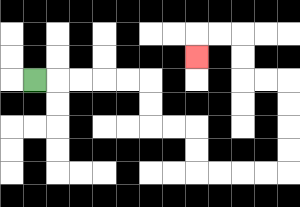{'start': '[1, 3]', 'end': '[8, 2]', 'path_directions': 'R,R,R,R,R,D,D,R,R,D,D,R,R,R,R,U,U,U,U,L,L,U,U,L,L,D', 'path_coordinates': '[[1, 3], [2, 3], [3, 3], [4, 3], [5, 3], [6, 3], [6, 4], [6, 5], [7, 5], [8, 5], [8, 6], [8, 7], [9, 7], [10, 7], [11, 7], [12, 7], [12, 6], [12, 5], [12, 4], [12, 3], [11, 3], [10, 3], [10, 2], [10, 1], [9, 1], [8, 1], [8, 2]]'}